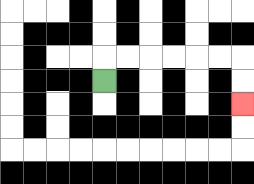{'start': '[4, 3]', 'end': '[10, 4]', 'path_directions': 'U,R,R,R,R,R,R,D,D', 'path_coordinates': '[[4, 3], [4, 2], [5, 2], [6, 2], [7, 2], [8, 2], [9, 2], [10, 2], [10, 3], [10, 4]]'}